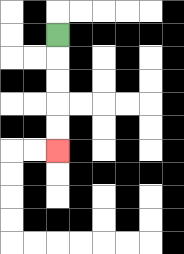{'start': '[2, 1]', 'end': '[2, 6]', 'path_directions': 'D,D,D,D,D', 'path_coordinates': '[[2, 1], [2, 2], [2, 3], [2, 4], [2, 5], [2, 6]]'}